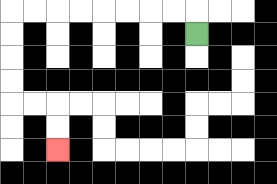{'start': '[8, 1]', 'end': '[2, 6]', 'path_directions': 'U,L,L,L,L,L,L,L,L,D,D,D,D,R,R,D,D', 'path_coordinates': '[[8, 1], [8, 0], [7, 0], [6, 0], [5, 0], [4, 0], [3, 0], [2, 0], [1, 0], [0, 0], [0, 1], [0, 2], [0, 3], [0, 4], [1, 4], [2, 4], [2, 5], [2, 6]]'}